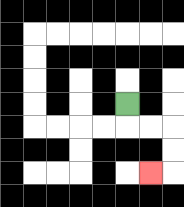{'start': '[5, 4]', 'end': '[6, 7]', 'path_directions': 'D,R,R,D,D,L', 'path_coordinates': '[[5, 4], [5, 5], [6, 5], [7, 5], [7, 6], [7, 7], [6, 7]]'}